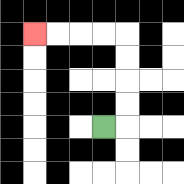{'start': '[4, 5]', 'end': '[1, 1]', 'path_directions': 'R,U,U,U,U,L,L,L,L', 'path_coordinates': '[[4, 5], [5, 5], [5, 4], [5, 3], [5, 2], [5, 1], [4, 1], [3, 1], [2, 1], [1, 1]]'}